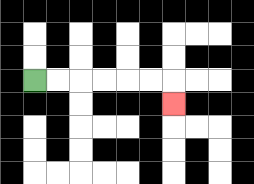{'start': '[1, 3]', 'end': '[7, 4]', 'path_directions': 'R,R,R,R,R,R,D', 'path_coordinates': '[[1, 3], [2, 3], [3, 3], [4, 3], [5, 3], [6, 3], [7, 3], [7, 4]]'}